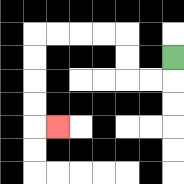{'start': '[7, 2]', 'end': '[2, 5]', 'path_directions': 'D,L,L,U,U,L,L,L,L,D,D,D,D,R', 'path_coordinates': '[[7, 2], [7, 3], [6, 3], [5, 3], [5, 2], [5, 1], [4, 1], [3, 1], [2, 1], [1, 1], [1, 2], [1, 3], [1, 4], [1, 5], [2, 5]]'}